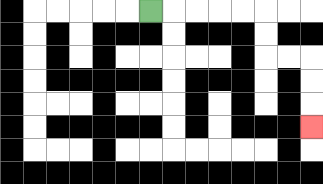{'start': '[6, 0]', 'end': '[13, 5]', 'path_directions': 'R,R,R,R,R,D,D,R,R,D,D,D', 'path_coordinates': '[[6, 0], [7, 0], [8, 0], [9, 0], [10, 0], [11, 0], [11, 1], [11, 2], [12, 2], [13, 2], [13, 3], [13, 4], [13, 5]]'}